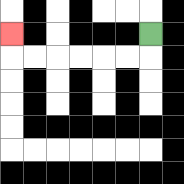{'start': '[6, 1]', 'end': '[0, 1]', 'path_directions': 'D,L,L,L,L,L,L,U', 'path_coordinates': '[[6, 1], [6, 2], [5, 2], [4, 2], [3, 2], [2, 2], [1, 2], [0, 2], [0, 1]]'}